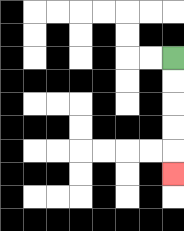{'start': '[7, 2]', 'end': '[7, 7]', 'path_directions': 'D,D,D,D,D', 'path_coordinates': '[[7, 2], [7, 3], [7, 4], [7, 5], [7, 6], [7, 7]]'}